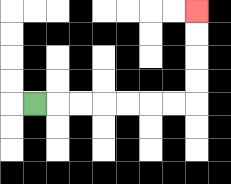{'start': '[1, 4]', 'end': '[8, 0]', 'path_directions': 'R,R,R,R,R,R,R,U,U,U,U', 'path_coordinates': '[[1, 4], [2, 4], [3, 4], [4, 4], [5, 4], [6, 4], [7, 4], [8, 4], [8, 3], [8, 2], [8, 1], [8, 0]]'}